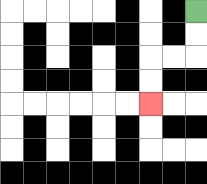{'start': '[8, 0]', 'end': '[6, 4]', 'path_directions': 'D,D,L,L,D,D', 'path_coordinates': '[[8, 0], [8, 1], [8, 2], [7, 2], [6, 2], [6, 3], [6, 4]]'}